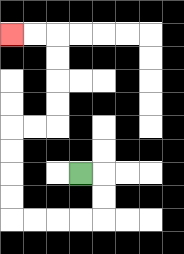{'start': '[3, 7]', 'end': '[0, 1]', 'path_directions': 'R,D,D,L,L,L,L,U,U,U,U,R,R,U,U,U,U,L,L', 'path_coordinates': '[[3, 7], [4, 7], [4, 8], [4, 9], [3, 9], [2, 9], [1, 9], [0, 9], [0, 8], [0, 7], [0, 6], [0, 5], [1, 5], [2, 5], [2, 4], [2, 3], [2, 2], [2, 1], [1, 1], [0, 1]]'}